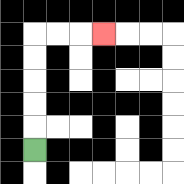{'start': '[1, 6]', 'end': '[4, 1]', 'path_directions': 'U,U,U,U,U,R,R,R', 'path_coordinates': '[[1, 6], [1, 5], [1, 4], [1, 3], [1, 2], [1, 1], [2, 1], [3, 1], [4, 1]]'}